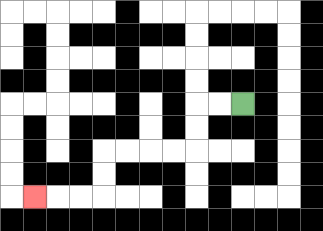{'start': '[10, 4]', 'end': '[1, 8]', 'path_directions': 'L,L,D,D,L,L,L,L,D,D,L,L,L', 'path_coordinates': '[[10, 4], [9, 4], [8, 4], [8, 5], [8, 6], [7, 6], [6, 6], [5, 6], [4, 6], [4, 7], [4, 8], [3, 8], [2, 8], [1, 8]]'}